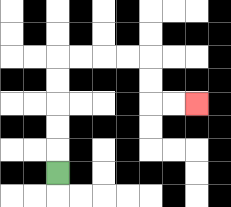{'start': '[2, 7]', 'end': '[8, 4]', 'path_directions': 'U,U,U,U,U,R,R,R,R,D,D,R,R', 'path_coordinates': '[[2, 7], [2, 6], [2, 5], [2, 4], [2, 3], [2, 2], [3, 2], [4, 2], [5, 2], [6, 2], [6, 3], [6, 4], [7, 4], [8, 4]]'}